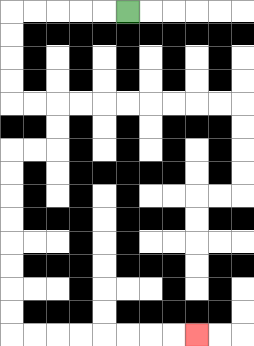{'start': '[5, 0]', 'end': '[8, 14]', 'path_directions': 'L,L,L,L,L,D,D,D,D,R,R,D,D,L,L,D,D,D,D,D,D,D,D,R,R,R,R,R,R,R,R', 'path_coordinates': '[[5, 0], [4, 0], [3, 0], [2, 0], [1, 0], [0, 0], [0, 1], [0, 2], [0, 3], [0, 4], [1, 4], [2, 4], [2, 5], [2, 6], [1, 6], [0, 6], [0, 7], [0, 8], [0, 9], [0, 10], [0, 11], [0, 12], [0, 13], [0, 14], [1, 14], [2, 14], [3, 14], [4, 14], [5, 14], [6, 14], [7, 14], [8, 14]]'}